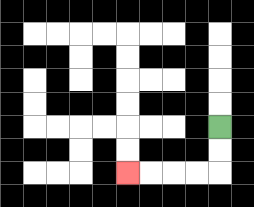{'start': '[9, 5]', 'end': '[5, 7]', 'path_directions': 'D,D,L,L,L,L', 'path_coordinates': '[[9, 5], [9, 6], [9, 7], [8, 7], [7, 7], [6, 7], [5, 7]]'}